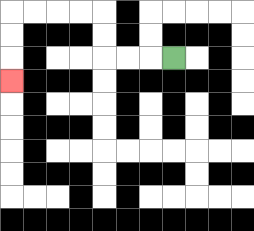{'start': '[7, 2]', 'end': '[0, 3]', 'path_directions': 'L,L,L,U,U,L,L,L,L,D,D,D', 'path_coordinates': '[[7, 2], [6, 2], [5, 2], [4, 2], [4, 1], [4, 0], [3, 0], [2, 0], [1, 0], [0, 0], [0, 1], [0, 2], [0, 3]]'}